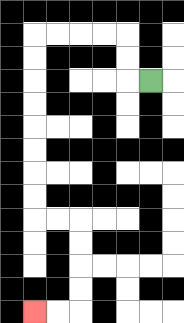{'start': '[6, 3]', 'end': '[1, 13]', 'path_directions': 'L,U,U,L,L,L,L,D,D,D,D,D,D,D,D,R,R,D,D,D,D,L,L', 'path_coordinates': '[[6, 3], [5, 3], [5, 2], [5, 1], [4, 1], [3, 1], [2, 1], [1, 1], [1, 2], [1, 3], [1, 4], [1, 5], [1, 6], [1, 7], [1, 8], [1, 9], [2, 9], [3, 9], [3, 10], [3, 11], [3, 12], [3, 13], [2, 13], [1, 13]]'}